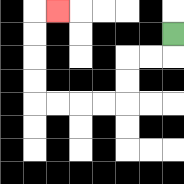{'start': '[7, 1]', 'end': '[2, 0]', 'path_directions': 'D,L,L,D,D,L,L,L,L,U,U,U,U,R', 'path_coordinates': '[[7, 1], [7, 2], [6, 2], [5, 2], [5, 3], [5, 4], [4, 4], [3, 4], [2, 4], [1, 4], [1, 3], [1, 2], [1, 1], [1, 0], [2, 0]]'}